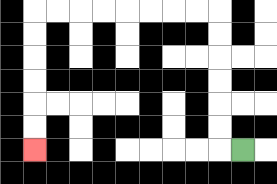{'start': '[10, 6]', 'end': '[1, 6]', 'path_directions': 'L,U,U,U,U,U,U,L,L,L,L,L,L,L,L,D,D,D,D,D,D', 'path_coordinates': '[[10, 6], [9, 6], [9, 5], [9, 4], [9, 3], [9, 2], [9, 1], [9, 0], [8, 0], [7, 0], [6, 0], [5, 0], [4, 0], [3, 0], [2, 0], [1, 0], [1, 1], [1, 2], [1, 3], [1, 4], [1, 5], [1, 6]]'}